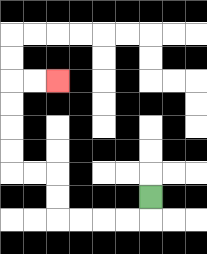{'start': '[6, 8]', 'end': '[2, 3]', 'path_directions': 'D,L,L,L,L,U,U,L,L,U,U,U,U,R,R', 'path_coordinates': '[[6, 8], [6, 9], [5, 9], [4, 9], [3, 9], [2, 9], [2, 8], [2, 7], [1, 7], [0, 7], [0, 6], [0, 5], [0, 4], [0, 3], [1, 3], [2, 3]]'}